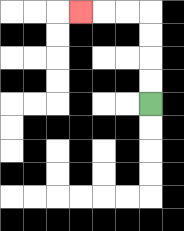{'start': '[6, 4]', 'end': '[3, 0]', 'path_directions': 'U,U,U,U,L,L,L', 'path_coordinates': '[[6, 4], [6, 3], [6, 2], [6, 1], [6, 0], [5, 0], [4, 0], [3, 0]]'}